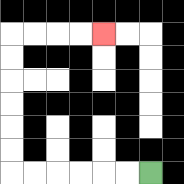{'start': '[6, 7]', 'end': '[4, 1]', 'path_directions': 'L,L,L,L,L,L,U,U,U,U,U,U,R,R,R,R', 'path_coordinates': '[[6, 7], [5, 7], [4, 7], [3, 7], [2, 7], [1, 7], [0, 7], [0, 6], [0, 5], [0, 4], [0, 3], [0, 2], [0, 1], [1, 1], [2, 1], [3, 1], [4, 1]]'}